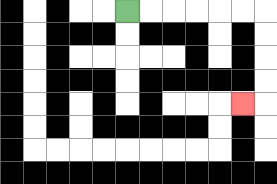{'start': '[5, 0]', 'end': '[10, 4]', 'path_directions': 'R,R,R,R,R,R,D,D,D,D,L', 'path_coordinates': '[[5, 0], [6, 0], [7, 0], [8, 0], [9, 0], [10, 0], [11, 0], [11, 1], [11, 2], [11, 3], [11, 4], [10, 4]]'}